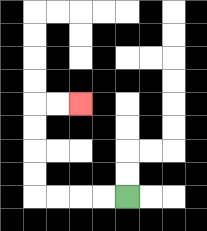{'start': '[5, 8]', 'end': '[3, 4]', 'path_directions': 'L,L,L,L,U,U,U,U,R,R', 'path_coordinates': '[[5, 8], [4, 8], [3, 8], [2, 8], [1, 8], [1, 7], [1, 6], [1, 5], [1, 4], [2, 4], [3, 4]]'}